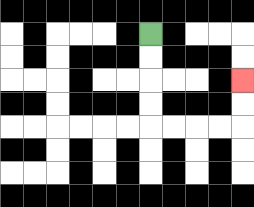{'start': '[6, 1]', 'end': '[10, 3]', 'path_directions': 'D,D,D,D,R,R,R,R,U,U', 'path_coordinates': '[[6, 1], [6, 2], [6, 3], [6, 4], [6, 5], [7, 5], [8, 5], [9, 5], [10, 5], [10, 4], [10, 3]]'}